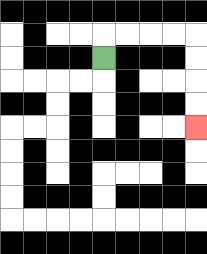{'start': '[4, 2]', 'end': '[8, 5]', 'path_directions': 'U,R,R,R,R,D,D,D,D', 'path_coordinates': '[[4, 2], [4, 1], [5, 1], [6, 1], [7, 1], [8, 1], [8, 2], [8, 3], [8, 4], [8, 5]]'}